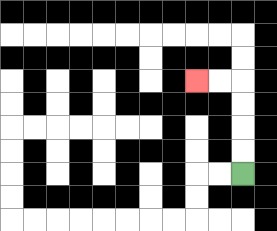{'start': '[10, 7]', 'end': '[8, 3]', 'path_directions': 'U,U,U,U,L,L', 'path_coordinates': '[[10, 7], [10, 6], [10, 5], [10, 4], [10, 3], [9, 3], [8, 3]]'}